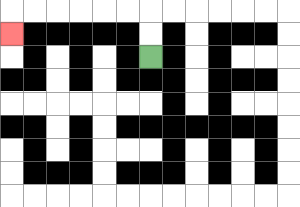{'start': '[6, 2]', 'end': '[0, 1]', 'path_directions': 'U,U,L,L,L,L,L,L,D', 'path_coordinates': '[[6, 2], [6, 1], [6, 0], [5, 0], [4, 0], [3, 0], [2, 0], [1, 0], [0, 0], [0, 1]]'}